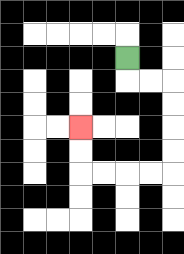{'start': '[5, 2]', 'end': '[3, 5]', 'path_directions': 'D,R,R,D,D,D,D,L,L,L,L,U,U', 'path_coordinates': '[[5, 2], [5, 3], [6, 3], [7, 3], [7, 4], [7, 5], [7, 6], [7, 7], [6, 7], [5, 7], [4, 7], [3, 7], [3, 6], [3, 5]]'}